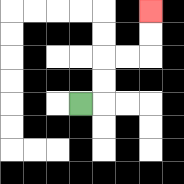{'start': '[3, 4]', 'end': '[6, 0]', 'path_directions': 'R,U,U,R,R,U,U', 'path_coordinates': '[[3, 4], [4, 4], [4, 3], [4, 2], [5, 2], [6, 2], [6, 1], [6, 0]]'}